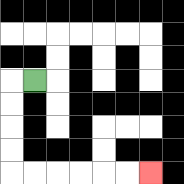{'start': '[1, 3]', 'end': '[6, 7]', 'path_directions': 'L,D,D,D,D,R,R,R,R,R,R', 'path_coordinates': '[[1, 3], [0, 3], [0, 4], [0, 5], [0, 6], [0, 7], [1, 7], [2, 7], [3, 7], [4, 7], [5, 7], [6, 7]]'}